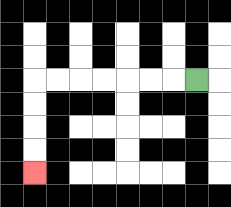{'start': '[8, 3]', 'end': '[1, 7]', 'path_directions': 'L,L,L,L,L,L,L,D,D,D,D', 'path_coordinates': '[[8, 3], [7, 3], [6, 3], [5, 3], [4, 3], [3, 3], [2, 3], [1, 3], [1, 4], [1, 5], [1, 6], [1, 7]]'}